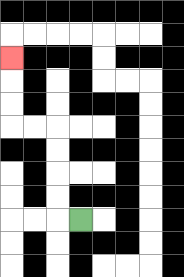{'start': '[3, 9]', 'end': '[0, 2]', 'path_directions': 'L,U,U,U,U,L,L,U,U,U', 'path_coordinates': '[[3, 9], [2, 9], [2, 8], [2, 7], [2, 6], [2, 5], [1, 5], [0, 5], [0, 4], [0, 3], [0, 2]]'}